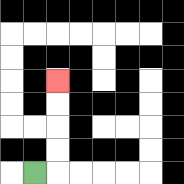{'start': '[1, 7]', 'end': '[2, 3]', 'path_directions': 'R,U,U,U,U', 'path_coordinates': '[[1, 7], [2, 7], [2, 6], [2, 5], [2, 4], [2, 3]]'}